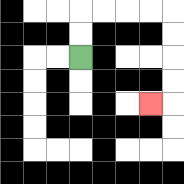{'start': '[3, 2]', 'end': '[6, 4]', 'path_directions': 'U,U,R,R,R,R,D,D,D,D,L', 'path_coordinates': '[[3, 2], [3, 1], [3, 0], [4, 0], [5, 0], [6, 0], [7, 0], [7, 1], [7, 2], [7, 3], [7, 4], [6, 4]]'}